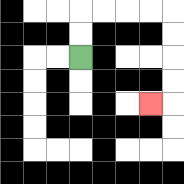{'start': '[3, 2]', 'end': '[6, 4]', 'path_directions': 'U,U,R,R,R,R,D,D,D,D,L', 'path_coordinates': '[[3, 2], [3, 1], [3, 0], [4, 0], [5, 0], [6, 0], [7, 0], [7, 1], [7, 2], [7, 3], [7, 4], [6, 4]]'}